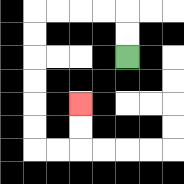{'start': '[5, 2]', 'end': '[3, 4]', 'path_directions': 'U,U,L,L,L,L,D,D,D,D,D,D,R,R,U,U', 'path_coordinates': '[[5, 2], [5, 1], [5, 0], [4, 0], [3, 0], [2, 0], [1, 0], [1, 1], [1, 2], [1, 3], [1, 4], [1, 5], [1, 6], [2, 6], [3, 6], [3, 5], [3, 4]]'}